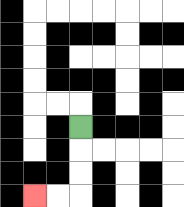{'start': '[3, 5]', 'end': '[1, 8]', 'path_directions': 'D,D,D,L,L', 'path_coordinates': '[[3, 5], [3, 6], [3, 7], [3, 8], [2, 8], [1, 8]]'}